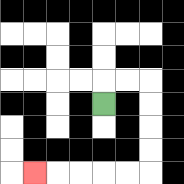{'start': '[4, 4]', 'end': '[1, 7]', 'path_directions': 'U,R,R,D,D,D,D,L,L,L,L,L', 'path_coordinates': '[[4, 4], [4, 3], [5, 3], [6, 3], [6, 4], [6, 5], [6, 6], [6, 7], [5, 7], [4, 7], [3, 7], [2, 7], [1, 7]]'}